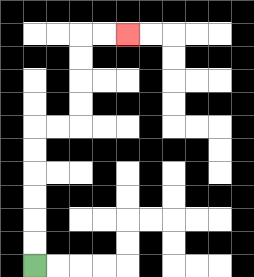{'start': '[1, 11]', 'end': '[5, 1]', 'path_directions': 'U,U,U,U,U,U,R,R,U,U,U,U,R,R', 'path_coordinates': '[[1, 11], [1, 10], [1, 9], [1, 8], [1, 7], [1, 6], [1, 5], [2, 5], [3, 5], [3, 4], [3, 3], [3, 2], [3, 1], [4, 1], [5, 1]]'}